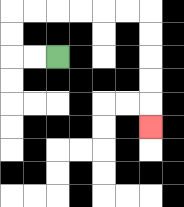{'start': '[2, 2]', 'end': '[6, 5]', 'path_directions': 'L,L,U,U,R,R,R,R,R,R,D,D,D,D,D', 'path_coordinates': '[[2, 2], [1, 2], [0, 2], [0, 1], [0, 0], [1, 0], [2, 0], [3, 0], [4, 0], [5, 0], [6, 0], [6, 1], [6, 2], [6, 3], [6, 4], [6, 5]]'}